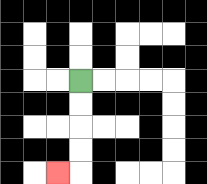{'start': '[3, 3]', 'end': '[2, 7]', 'path_directions': 'D,D,D,D,L', 'path_coordinates': '[[3, 3], [3, 4], [3, 5], [3, 6], [3, 7], [2, 7]]'}